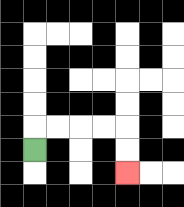{'start': '[1, 6]', 'end': '[5, 7]', 'path_directions': 'U,R,R,R,R,D,D', 'path_coordinates': '[[1, 6], [1, 5], [2, 5], [3, 5], [4, 5], [5, 5], [5, 6], [5, 7]]'}